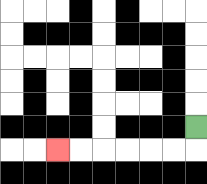{'start': '[8, 5]', 'end': '[2, 6]', 'path_directions': 'D,L,L,L,L,L,L', 'path_coordinates': '[[8, 5], [8, 6], [7, 6], [6, 6], [5, 6], [4, 6], [3, 6], [2, 6]]'}